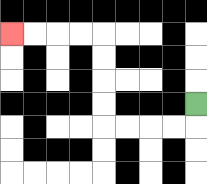{'start': '[8, 4]', 'end': '[0, 1]', 'path_directions': 'D,L,L,L,L,U,U,U,U,L,L,L,L', 'path_coordinates': '[[8, 4], [8, 5], [7, 5], [6, 5], [5, 5], [4, 5], [4, 4], [4, 3], [4, 2], [4, 1], [3, 1], [2, 1], [1, 1], [0, 1]]'}